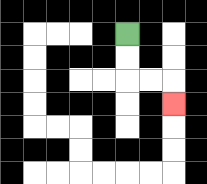{'start': '[5, 1]', 'end': '[7, 4]', 'path_directions': 'D,D,R,R,D', 'path_coordinates': '[[5, 1], [5, 2], [5, 3], [6, 3], [7, 3], [7, 4]]'}